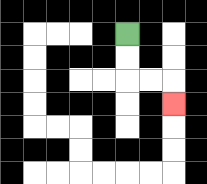{'start': '[5, 1]', 'end': '[7, 4]', 'path_directions': 'D,D,R,R,D', 'path_coordinates': '[[5, 1], [5, 2], [5, 3], [6, 3], [7, 3], [7, 4]]'}